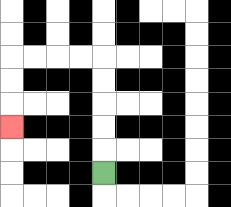{'start': '[4, 7]', 'end': '[0, 5]', 'path_directions': 'U,U,U,U,U,L,L,L,L,D,D,D', 'path_coordinates': '[[4, 7], [4, 6], [4, 5], [4, 4], [4, 3], [4, 2], [3, 2], [2, 2], [1, 2], [0, 2], [0, 3], [0, 4], [0, 5]]'}